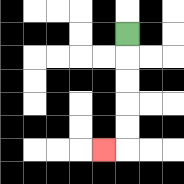{'start': '[5, 1]', 'end': '[4, 6]', 'path_directions': 'D,D,D,D,D,L', 'path_coordinates': '[[5, 1], [5, 2], [5, 3], [5, 4], [5, 5], [5, 6], [4, 6]]'}